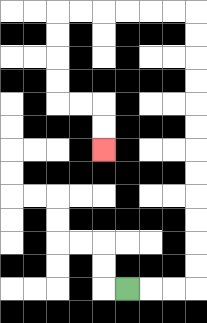{'start': '[5, 12]', 'end': '[4, 6]', 'path_directions': 'R,R,R,U,U,U,U,U,U,U,U,U,U,U,U,L,L,L,L,L,L,D,D,D,D,R,R,D,D', 'path_coordinates': '[[5, 12], [6, 12], [7, 12], [8, 12], [8, 11], [8, 10], [8, 9], [8, 8], [8, 7], [8, 6], [8, 5], [8, 4], [8, 3], [8, 2], [8, 1], [8, 0], [7, 0], [6, 0], [5, 0], [4, 0], [3, 0], [2, 0], [2, 1], [2, 2], [2, 3], [2, 4], [3, 4], [4, 4], [4, 5], [4, 6]]'}